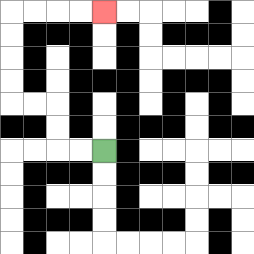{'start': '[4, 6]', 'end': '[4, 0]', 'path_directions': 'L,L,U,U,L,L,U,U,U,U,R,R,R,R', 'path_coordinates': '[[4, 6], [3, 6], [2, 6], [2, 5], [2, 4], [1, 4], [0, 4], [0, 3], [0, 2], [0, 1], [0, 0], [1, 0], [2, 0], [3, 0], [4, 0]]'}